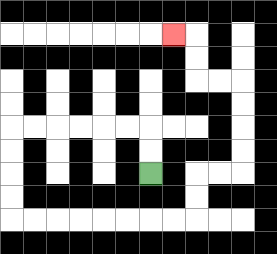{'start': '[6, 7]', 'end': '[7, 1]', 'path_directions': 'U,U,L,L,L,L,L,L,D,D,D,D,R,R,R,R,R,R,R,R,U,U,R,R,U,U,U,U,L,L,U,U,L', 'path_coordinates': '[[6, 7], [6, 6], [6, 5], [5, 5], [4, 5], [3, 5], [2, 5], [1, 5], [0, 5], [0, 6], [0, 7], [0, 8], [0, 9], [1, 9], [2, 9], [3, 9], [4, 9], [5, 9], [6, 9], [7, 9], [8, 9], [8, 8], [8, 7], [9, 7], [10, 7], [10, 6], [10, 5], [10, 4], [10, 3], [9, 3], [8, 3], [8, 2], [8, 1], [7, 1]]'}